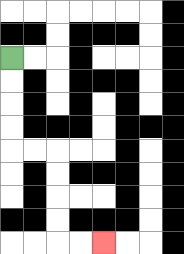{'start': '[0, 2]', 'end': '[4, 10]', 'path_directions': 'D,D,D,D,R,R,D,D,D,D,R,R', 'path_coordinates': '[[0, 2], [0, 3], [0, 4], [0, 5], [0, 6], [1, 6], [2, 6], [2, 7], [2, 8], [2, 9], [2, 10], [3, 10], [4, 10]]'}